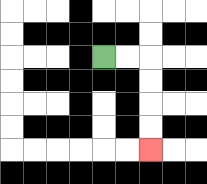{'start': '[4, 2]', 'end': '[6, 6]', 'path_directions': 'R,R,D,D,D,D', 'path_coordinates': '[[4, 2], [5, 2], [6, 2], [6, 3], [6, 4], [6, 5], [6, 6]]'}